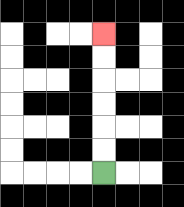{'start': '[4, 7]', 'end': '[4, 1]', 'path_directions': 'U,U,U,U,U,U', 'path_coordinates': '[[4, 7], [4, 6], [4, 5], [4, 4], [4, 3], [4, 2], [4, 1]]'}